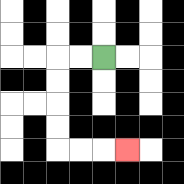{'start': '[4, 2]', 'end': '[5, 6]', 'path_directions': 'L,L,D,D,D,D,R,R,R', 'path_coordinates': '[[4, 2], [3, 2], [2, 2], [2, 3], [2, 4], [2, 5], [2, 6], [3, 6], [4, 6], [5, 6]]'}